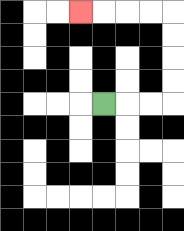{'start': '[4, 4]', 'end': '[3, 0]', 'path_directions': 'R,R,R,U,U,U,U,L,L,L,L', 'path_coordinates': '[[4, 4], [5, 4], [6, 4], [7, 4], [7, 3], [7, 2], [7, 1], [7, 0], [6, 0], [5, 0], [4, 0], [3, 0]]'}